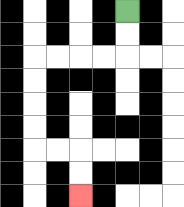{'start': '[5, 0]', 'end': '[3, 8]', 'path_directions': 'D,D,L,L,L,L,D,D,D,D,R,R,D,D', 'path_coordinates': '[[5, 0], [5, 1], [5, 2], [4, 2], [3, 2], [2, 2], [1, 2], [1, 3], [1, 4], [1, 5], [1, 6], [2, 6], [3, 6], [3, 7], [3, 8]]'}